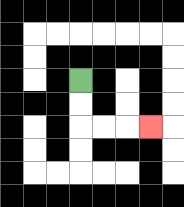{'start': '[3, 3]', 'end': '[6, 5]', 'path_directions': 'D,D,R,R,R', 'path_coordinates': '[[3, 3], [3, 4], [3, 5], [4, 5], [5, 5], [6, 5]]'}